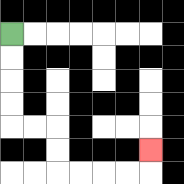{'start': '[0, 1]', 'end': '[6, 6]', 'path_directions': 'D,D,D,D,R,R,D,D,R,R,R,R,U', 'path_coordinates': '[[0, 1], [0, 2], [0, 3], [0, 4], [0, 5], [1, 5], [2, 5], [2, 6], [2, 7], [3, 7], [4, 7], [5, 7], [6, 7], [6, 6]]'}